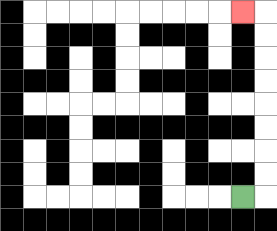{'start': '[10, 8]', 'end': '[10, 0]', 'path_directions': 'R,U,U,U,U,U,U,U,U,L', 'path_coordinates': '[[10, 8], [11, 8], [11, 7], [11, 6], [11, 5], [11, 4], [11, 3], [11, 2], [11, 1], [11, 0], [10, 0]]'}